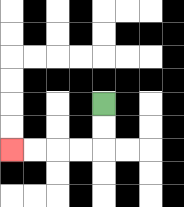{'start': '[4, 4]', 'end': '[0, 6]', 'path_directions': 'D,D,L,L,L,L', 'path_coordinates': '[[4, 4], [4, 5], [4, 6], [3, 6], [2, 6], [1, 6], [0, 6]]'}